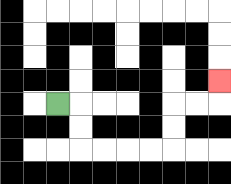{'start': '[2, 4]', 'end': '[9, 3]', 'path_directions': 'R,D,D,R,R,R,R,U,U,R,R,U', 'path_coordinates': '[[2, 4], [3, 4], [3, 5], [3, 6], [4, 6], [5, 6], [6, 6], [7, 6], [7, 5], [7, 4], [8, 4], [9, 4], [9, 3]]'}